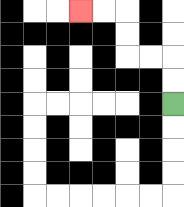{'start': '[7, 4]', 'end': '[3, 0]', 'path_directions': 'U,U,L,L,U,U,L,L', 'path_coordinates': '[[7, 4], [7, 3], [7, 2], [6, 2], [5, 2], [5, 1], [5, 0], [4, 0], [3, 0]]'}